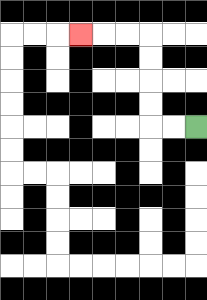{'start': '[8, 5]', 'end': '[3, 1]', 'path_directions': 'L,L,U,U,U,U,L,L,L', 'path_coordinates': '[[8, 5], [7, 5], [6, 5], [6, 4], [6, 3], [6, 2], [6, 1], [5, 1], [4, 1], [3, 1]]'}